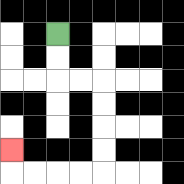{'start': '[2, 1]', 'end': '[0, 6]', 'path_directions': 'D,D,R,R,D,D,D,D,L,L,L,L,U', 'path_coordinates': '[[2, 1], [2, 2], [2, 3], [3, 3], [4, 3], [4, 4], [4, 5], [4, 6], [4, 7], [3, 7], [2, 7], [1, 7], [0, 7], [0, 6]]'}